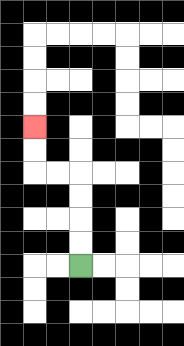{'start': '[3, 11]', 'end': '[1, 5]', 'path_directions': 'U,U,U,U,L,L,U,U', 'path_coordinates': '[[3, 11], [3, 10], [3, 9], [3, 8], [3, 7], [2, 7], [1, 7], [1, 6], [1, 5]]'}